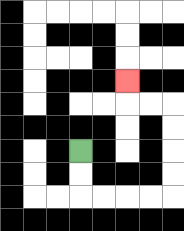{'start': '[3, 6]', 'end': '[5, 3]', 'path_directions': 'D,D,R,R,R,R,U,U,U,U,L,L,U', 'path_coordinates': '[[3, 6], [3, 7], [3, 8], [4, 8], [5, 8], [6, 8], [7, 8], [7, 7], [7, 6], [7, 5], [7, 4], [6, 4], [5, 4], [5, 3]]'}